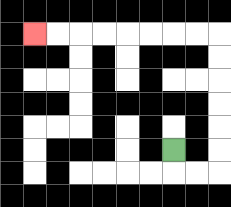{'start': '[7, 6]', 'end': '[1, 1]', 'path_directions': 'D,R,R,U,U,U,U,U,U,L,L,L,L,L,L,L,L', 'path_coordinates': '[[7, 6], [7, 7], [8, 7], [9, 7], [9, 6], [9, 5], [9, 4], [9, 3], [9, 2], [9, 1], [8, 1], [7, 1], [6, 1], [5, 1], [4, 1], [3, 1], [2, 1], [1, 1]]'}